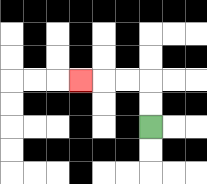{'start': '[6, 5]', 'end': '[3, 3]', 'path_directions': 'U,U,L,L,L', 'path_coordinates': '[[6, 5], [6, 4], [6, 3], [5, 3], [4, 3], [3, 3]]'}